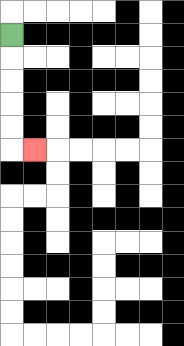{'start': '[0, 1]', 'end': '[1, 6]', 'path_directions': 'D,D,D,D,D,R', 'path_coordinates': '[[0, 1], [0, 2], [0, 3], [0, 4], [0, 5], [0, 6], [1, 6]]'}